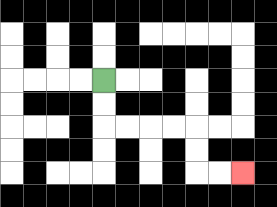{'start': '[4, 3]', 'end': '[10, 7]', 'path_directions': 'D,D,R,R,R,R,D,D,R,R', 'path_coordinates': '[[4, 3], [4, 4], [4, 5], [5, 5], [6, 5], [7, 5], [8, 5], [8, 6], [8, 7], [9, 7], [10, 7]]'}